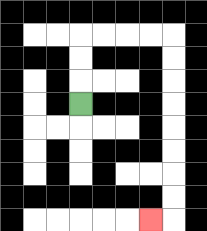{'start': '[3, 4]', 'end': '[6, 9]', 'path_directions': 'U,U,U,R,R,R,R,D,D,D,D,D,D,D,D,L', 'path_coordinates': '[[3, 4], [3, 3], [3, 2], [3, 1], [4, 1], [5, 1], [6, 1], [7, 1], [7, 2], [7, 3], [7, 4], [7, 5], [7, 6], [7, 7], [7, 8], [7, 9], [6, 9]]'}